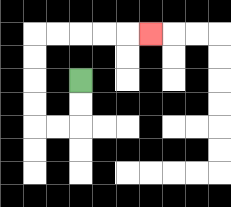{'start': '[3, 3]', 'end': '[6, 1]', 'path_directions': 'D,D,L,L,U,U,U,U,R,R,R,R,R', 'path_coordinates': '[[3, 3], [3, 4], [3, 5], [2, 5], [1, 5], [1, 4], [1, 3], [1, 2], [1, 1], [2, 1], [3, 1], [4, 1], [5, 1], [6, 1]]'}